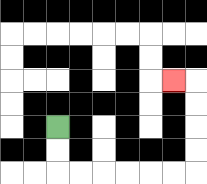{'start': '[2, 5]', 'end': '[7, 3]', 'path_directions': 'D,D,R,R,R,R,R,R,U,U,U,U,L', 'path_coordinates': '[[2, 5], [2, 6], [2, 7], [3, 7], [4, 7], [5, 7], [6, 7], [7, 7], [8, 7], [8, 6], [8, 5], [8, 4], [8, 3], [7, 3]]'}